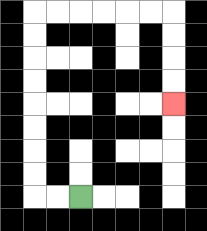{'start': '[3, 8]', 'end': '[7, 4]', 'path_directions': 'L,L,U,U,U,U,U,U,U,U,R,R,R,R,R,R,D,D,D,D', 'path_coordinates': '[[3, 8], [2, 8], [1, 8], [1, 7], [1, 6], [1, 5], [1, 4], [1, 3], [1, 2], [1, 1], [1, 0], [2, 0], [3, 0], [4, 0], [5, 0], [6, 0], [7, 0], [7, 1], [7, 2], [7, 3], [7, 4]]'}